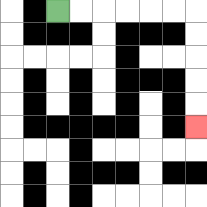{'start': '[2, 0]', 'end': '[8, 5]', 'path_directions': 'R,R,R,R,R,R,D,D,D,D,D', 'path_coordinates': '[[2, 0], [3, 0], [4, 0], [5, 0], [6, 0], [7, 0], [8, 0], [8, 1], [8, 2], [8, 3], [8, 4], [8, 5]]'}